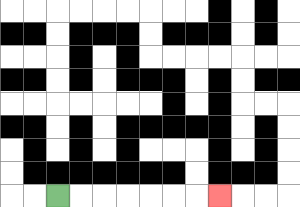{'start': '[2, 8]', 'end': '[9, 8]', 'path_directions': 'R,R,R,R,R,R,R', 'path_coordinates': '[[2, 8], [3, 8], [4, 8], [5, 8], [6, 8], [7, 8], [8, 8], [9, 8]]'}